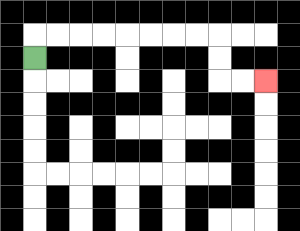{'start': '[1, 2]', 'end': '[11, 3]', 'path_directions': 'U,R,R,R,R,R,R,R,R,D,D,R,R', 'path_coordinates': '[[1, 2], [1, 1], [2, 1], [3, 1], [4, 1], [5, 1], [6, 1], [7, 1], [8, 1], [9, 1], [9, 2], [9, 3], [10, 3], [11, 3]]'}